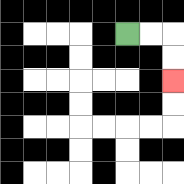{'start': '[5, 1]', 'end': '[7, 3]', 'path_directions': 'R,R,D,D', 'path_coordinates': '[[5, 1], [6, 1], [7, 1], [7, 2], [7, 3]]'}